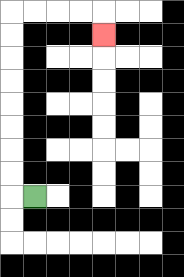{'start': '[1, 8]', 'end': '[4, 1]', 'path_directions': 'L,U,U,U,U,U,U,U,U,R,R,R,R,D', 'path_coordinates': '[[1, 8], [0, 8], [0, 7], [0, 6], [0, 5], [0, 4], [0, 3], [0, 2], [0, 1], [0, 0], [1, 0], [2, 0], [3, 0], [4, 0], [4, 1]]'}